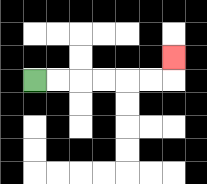{'start': '[1, 3]', 'end': '[7, 2]', 'path_directions': 'R,R,R,R,R,R,U', 'path_coordinates': '[[1, 3], [2, 3], [3, 3], [4, 3], [5, 3], [6, 3], [7, 3], [7, 2]]'}